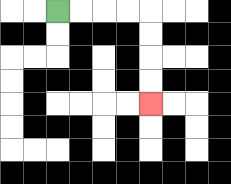{'start': '[2, 0]', 'end': '[6, 4]', 'path_directions': 'R,R,R,R,D,D,D,D', 'path_coordinates': '[[2, 0], [3, 0], [4, 0], [5, 0], [6, 0], [6, 1], [6, 2], [6, 3], [6, 4]]'}